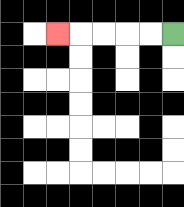{'start': '[7, 1]', 'end': '[2, 1]', 'path_directions': 'L,L,L,L,L', 'path_coordinates': '[[7, 1], [6, 1], [5, 1], [4, 1], [3, 1], [2, 1]]'}